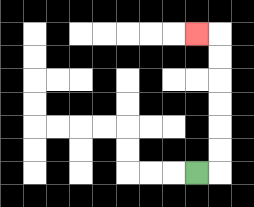{'start': '[8, 7]', 'end': '[8, 1]', 'path_directions': 'R,U,U,U,U,U,U,L', 'path_coordinates': '[[8, 7], [9, 7], [9, 6], [9, 5], [9, 4], [9, 3], [9, 2], [9, 1], [8, 1]]'}